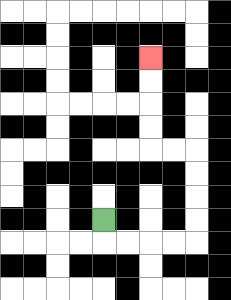{'start': '[4, 9]', 'end': '[6, 2]', 'path_directions': 'D,R,R,R,R,U,U,U,U,L,L,U,U,U,U', 'path_coordinates': '[[4, 9], [4, 10], [5, 10], [6, 10], [7, 10], [8, 10], [8, 9], [8, 8], [8, 7], [8, 6], [7, 6], [6, 6], [6, 5], [6, 4], [6, 3], [6, 2]]'}